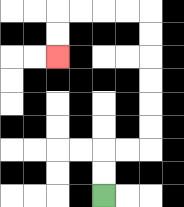{'start': '[4, 8]', 'end': '[2, 2]', 'path_directions': 'U,U,R,R,U,U,U,U,U,U,L,L,L,L,D,D', 'path_coordinates': '[[4, 8], [4, 7], [4, 6], [5, 6], [6, 6], [6, 5], [6, 4], [6, 3], [6, 2], [6, 1], [6, 0], [5, 0], [4, 0], [3, 0], [2, 0], [2, 1], [2, 2]]'}